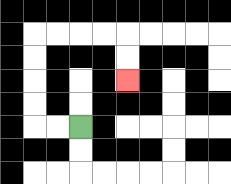{'start': '[3, 5]', 'end': '[5, 3]', 'path_directions': 'L,L,U,U,U,U,R,R,R,R,D,D', 'path_coordinates': '[[3, 5], [2, 5], [1, 5], [1, 4], [1, 3], [1, 2], [1, 1], [2, 1], [3, 1], [4, 1], [5, 1], [5, 2], [5, 3]]'}